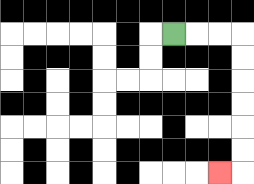{'start': '[7, 1]', 'end': '[9, 7]', 'path_directions': 'R,R,R,D,D,D,D,D,D,L', 'path_coordinates': '[[7, 1], [8, 1], [9, 1], [10, 1], [10, 2], [10, 3], [10, 4], [10, 5], [10, 6], [10, 7], [9, 7]]'}